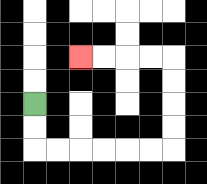{'start': '[1, 4]', 'end': '[3, 2]', 'path_directions': 'D,D,R,R,R,R,R,R,U,U,U,U,L,L,L,L', 'path_coordinates': '[[1, 4], [1, 5], [1, 6], [2, 6], [3, 6], [4, 6], [5, 6], [6, 6], [7, 6], [7, 5], [7, 4], [7, 3], [7, 2], [6, 2], [5, 2], [4, 2], [3, 2]]'}